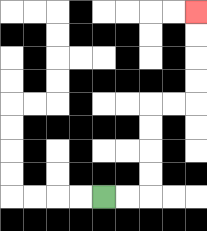{'start': '[4, 8]', 'end': '[8, 0]', 'path_directions': 'R,R,U,U,U,U,R,R,U,U,U,U', 'path_coordinates': '[[4, 8], [5, 8], [6, 8], [6, 7], [6, 6], [6, 5], [6, 4], [7, 4], [8, 4], [8, 3], [8, 2], [8, 1], [8, 0]]'}